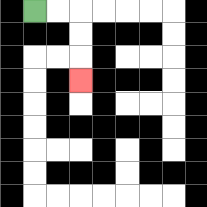{'start': '[1, 0]', 'end': '[3, 3]', 'path_directions': 'R,R,D,D,D', 'path_coordinates': '[[1, 0], [2, 0], [3, 0], [3, 1], [3, 2], [3, 3]]'}